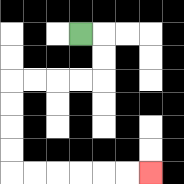{'start': '[3, 1]', 'end': '[6, 7]', 'path_directions': 'R,D,D,L,L,L,L,D,D,D,D,R,R,R,R,R,R', 'path_coordinates': '[[3, 1], [4, 1], [4, 2], [4, 3], [3, 3], [2, 3], [1, 3], [0, 3], [0, 4], [0, 5], [0, 6], [0, 7], [1, 7], [2, 7], [3, 7], [4, 7], [5, 7], [6, 7]]'}